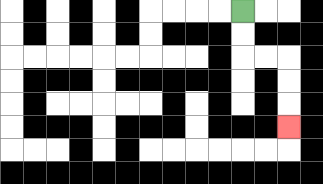{'start': '[10, 0]', 'end': '[12, 5]', 'path_directions': 'D,D,R,R,D,D,D', 'path_coordinates': '[[10, 0], [10, 1], [10, 2], [11, 2], [12, 2], [12, 3], [12, 4], [12, 5]]'}